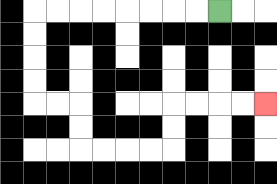{'start': '[9, 0]', 'end': '[11, 4]', 'path_directions': 'L,L,L,L,L,L,L,L,D,D,D,D,R,R,D,D,R,R,R,R,U,U,R,R,R,R', 'path_coordinates': '[[9, 0], [8, 0], [7, 0], [6, 0], [5, 0], [4, 0], [3, 0], [2, 0], [1, 0], [1, 1], [1, 2], [1, 3], [1, 4], [2, 4], [3, 4], [3, 5], [3, 6], [4, 6], [5, 6], [6, 6], [7, 6], [7, 5], [7, 4], [8, 4], [9, 4], [10, 4], [11, 4]]'}